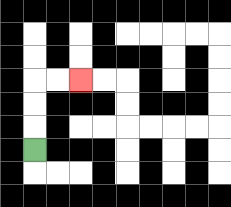{'start': '[1, 6]', 'end': '[3, 3]', 'path_directions': 'U,U,U,R,R', 'path_coordinates': '[[1, 6], [1, 5], [1, 4], [1, 3], [2, 3], [3, 3]]'}